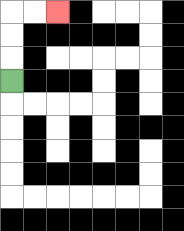{'start': '[0, 3]', 'end': '[2, 0]', 'path_directions': 'U,U,U,R,R', 'path_coordinates': '[[0, 3], [0, 2], [0, 1], [0, 0], [1, 0], [2, 0]]'}